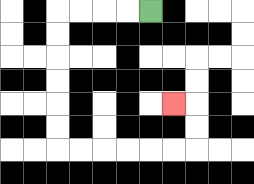{'start': '[6, 0]', 'end': '[7, 4]', 'path_directions': 'L,L,L,L,D,D,D,D,D,D,R,R,R,R,R,R,U,U,L', 'path_coordinates': '[[6, 0], [5, 0], [4, 0], [3, 0], [2, 0], [2, 1], [2, 2], [2, 3], [2, 4], [2, 5], [2, 6], [3, 6], [4, 6], [5, 6], [6, 6], [7, 6], [8, 6], [8, 5], [8, 4], [7, 4]]'}